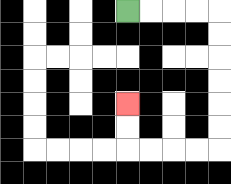{'start': '[5, 0]', 'end': '[5, 4]', 'path_directions': 'R,R,R,R,D,D,D,D,D,D,L,L,L,L,U,U', 'path_coordinates': '[[5, 0], [6, 0], [7, 0], [8, 0], [9, 0], [9, 1], [9, 2], [9, 3], [9, 4], [9, 5], [9, 6], [8, 6], [7, 6], [6, 6], [5, 6], [5, 5], [5, 4]]'}